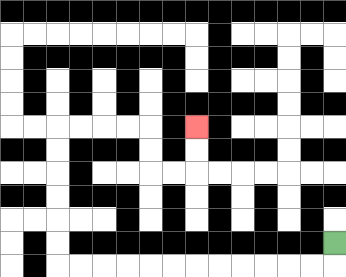{'start': '[14, 10]', 'end': '[8, 5]', 'path_directions': 'D,L,L,L,L,L,L,L,L,L,L,L,L,U,U,U,U,U,U,R,R,R,R,D,D,R,R,U,U', 'path_coordinates': '[[14, 10], [14, 11], [13, 11], [12, 11], [11, 11], [10, 11], [9, 11], [8, 11], [7, 11], [6, 11], [5, 11], [4, 11], [3, 11], [2, 11], [2, 10], [2, 9], [2, 8], [2, 7], [2, 6], [2, 5], [3, 5], [4, 5], [5, 5], [6, 5], [6, 6], [6, 7], [7, 7], [8, 7], [8, 6], [8, 5]]'}